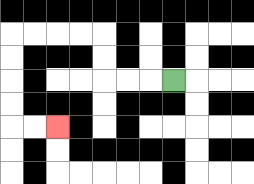{'start': '[7, 3]', 'end': '[2, 5]', 'path_directions': 'L,L,L,U,U,L,L,L,L,D,D,D,D,R,R', 'path_coordinates': '[[7, 3], [6, 3], [5, 3], [4, 3], [4, 2], [4, 1], [3, 1], [2, 1], [1, 1], [0, 1], [0, 2], [0, 3], [0, 4], [0, 5], [1, 5], [2, 5]]'}